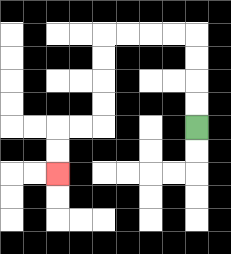{'start': '[8, 5]', 'end': '[2, 7]', 'path_directions': 'U,U,U,U,L,L,L,L,D,D,D,D,L,L,D,D', 'path_coordinates': '[[8, 5], [8, 4], [8, 3], [8, 2], [8, 1], [7, 1], [6, 1], [5, 1], [4, 1], [4, 2], [4, 3], [4, 4], [4, 5], [3, 5], [2, 5], [2, 6], [2, 7]]'}